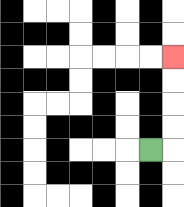{'start': '[6, 6]', 'end': '[7, 2]', 'path_directions': 'R,U,U,U,U', 'path_coordinates': '[[6, 6], [7, 6], [7, 5], [7, 4], [7, 3], [7, 2]]'}